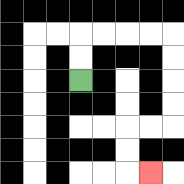{'start': '[3, 3]', 'end': '[6, 7]', 'path_directions': 'U,U,R,R,R,R,D,D,D,D,L,L,D,D,R', 'path_coordinates': '[[3, 3], [3, 2], [3, 1], [4, 1], [5, 1], [6, 1], [7, 1], [7, 2], [7, 3], [7, 4], [7, 5], [6, 5], [5, 5], [5, 6], [5, 7], [6, 7]]'}